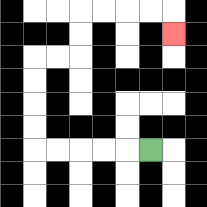{'start': '[6, 6]', 'end': '[7, 1]', 'path_directions': 'L,L,L,L,L,U,U,U,U,R,R,U,U,R,R,R,R,D', 'path_coordinates': '[[6, 6], [5, 6], [4, 6], [3, 6], [2, 6], [1, 6], [1, 5], [1, 4], [1, 3], [1, 2], [2, 2], [3, 2], [3, 1], [3, 0], [4, 0], [5, 0], [6, 0], [7, 0], [7, 1]]'}